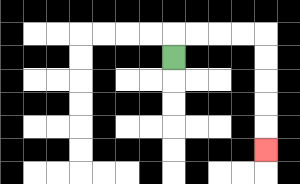{'start': '[7, 2]', 'end': '[11, 6]', 'path_directions': 'U,R,R,R,R,D,D,D,D,D', 'path_coordinates': '[[7, 2], [7, 1], [8, 1], [9, 1], [10, 1], [11, 1], [11, 2], [11, 3], [11, 4], [11, 5], [11, 6]]'}